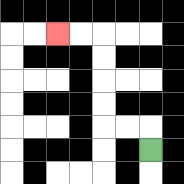{'start': '[6, 6]', 'end': '[2, 1]', 'path_directions': 'U,L,L,U,U,U,U,L,L', 'path_coordinates': '[[6, 6], [6, 5], [5, 5], [4, 5], [4, 4], [4, 3], [4, 2], [4, 1], [3, 1], [2, 1]]'}